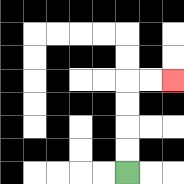{'start': '[5, 7]', 'end': '[7, 3]', 'path_directions': 'U,U,U,U,R,R', 'path_coordinates': '[[5, 7], [5, 6], [5, 5], [5, 4], [5, 3], [6, 3], [7, 3]]'}